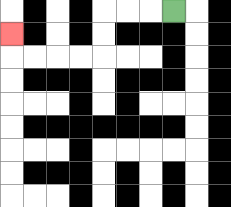{'start': '[7, 0]', 'end': '[0, 1]', 'path_directions': 'L,L,L,D,D,L,L,L,L,U', 'path_coordinates': '[[7, 0], [6, 0], [5, 0], [4, 0], [4, 1], [4, 2], [3, 2], [2, 2], [1, 2], [0, 2], [0, 1]]'}